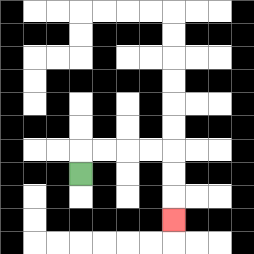{'start': '[3, 7]', 'end': '[7, 9]', 'path_directions': 'U,R,R,R,R,D,D,D', 'path_coordinates': '[[3, 7], [3, 6], [4, 6], [5, 6], [6, 6], [7, 6], [7, 7], [7, 8], [7, 9]]'}